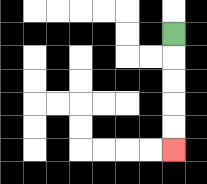{'start': '[7, 1]', 'end': '[7, 6]', 'path_directions': 'D,D,D,D,D', 'path_coordinates': '[[7, 1], [7, 2], [7, 3], [7, 4], [7, 5], [7, 6]]'}